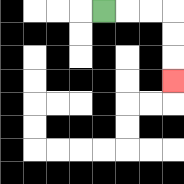{'start': '[4, 0]', 'end': '[7, 3]', 'path_directions': 'R,R,R,D,D,D', 'path_coordinates': '[[4, 0], [5, 0], [6, 0], [7, 0], [7, 1], [7, 2], [7, 3]]'}